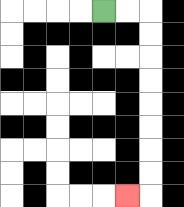{'start': '[4, 0]', 'end': '[5, 8]', 'path_directions': 'R,R,D,D,D,D,D,D,D,D,L', 'path_coordinates': '[[4, 0], [5, 0], [6, 0], [6, 1], [6, 2], [6, 3], [6, 4], [6, 5], [6, 6], [6, 7], [6, 8], [5, 8]]'}